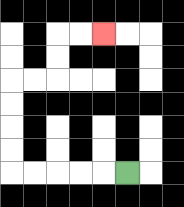{'start': '[5, 7]', 'end': '[4, 1]', 'path_directions': 'L,L,L,L,L,U,U,U,U,R,R,U,U,R,R', 'path_coordinates': '[[5, 7], [4, 7], [3, 7], [2, 7], [1, 7], [0, 7], [0, 6], [0, 5], [0, 4], [0, 3], [1, 3], [2, 3], [2, 2], [2, 1], [3, 1], [4, 1]]'}